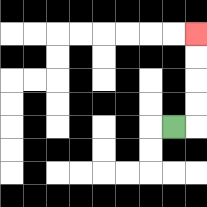{'start': '[7, 5]', 'end': '[8, 1]', 'path_directions': 'R,U,U,U,U', 'path_coordinates': '[[7, 5], [8, 5], [8, 4], [8, 3], [8, 2], [8, 1]]'}